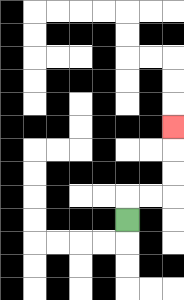{'start': '[5, 9]', 'end': '[7, 5]', 'path_directions': 'U,R,R,U,U,U', 'path_coordinates': '[[5, 9], [5, 8], [6, 8], [7, 8], [7, 7], [7, 6], [7, 5]]'}